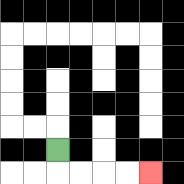{'start': '[2, 6]', 'end': '[6, 7]', 'path_directions': 'D,R,R,R,R', 'path_coordinates': '[[2, 6], [2, 7], [3, 7], [4, 7], [5, 7], [6, 7]]'}